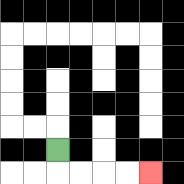{'start': '[2, 6]', 'end': '[6, 7]', 'path_directions': 'D,R,R,R,R', 'path_coordinates': '[[2, 6], [2, 7], [3, 7], [4, 7], [5, 7], [6, 7]]'}